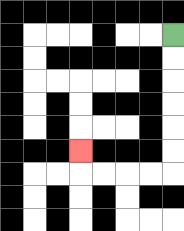{'start': '[7, 1]', 'end': '[3, 6]', 'path_directions': 'D,D,D,D,D,D,L,L,L,L,U', 'path_coordinates': '[[7, 1], [7, 2], [7, 3], [7, 4], [7, 5], [7, 6], [7, 7], [6, 7], [5, 7], [4, 7], [3, 7], [3, 6]]'}